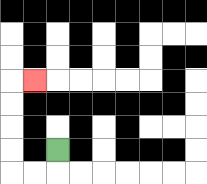{'start': '[2, 6]', 'end': '[1, 3]', 'path_directions': 'D,L,L,U,U,U,U,R', 'path_coordinates': '[[2, 6], [2, 7], [1, 7], [0, 7], [0, 6], [0, 5], [0, 4], [0, 3], [1, 3]]'}